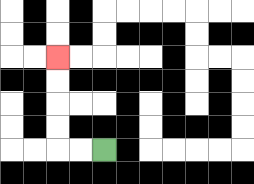{'start': '[4, 6]', 'end': '[2, 2]', 'path_directions': 'L,L,U,U,U,U', 'path_coordinates': '[[4, 6], [3, 6], [2, 6], [2, 5], [2, 4], [2, 3], [2, 2]]'}